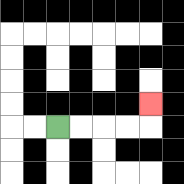{'start': '[2, 5]', 'end': '[6, 4]', 'path_directions': 'R,R,R,R,U', 'path_coordinates': '[[2, 5], [3, 5], [4, 5], [5, 5], [6, 5], [6, 4]]'}